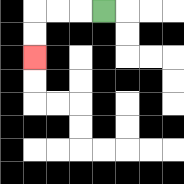{'start': '[4, 0]', 'end': '[1, 2]', 'path_directions': 'L,L,L,D,D', 'path_coordinates': '[[4, 0], [3, 0], [2, 0], [1, 0], [1, 1], [1, 2]]'}